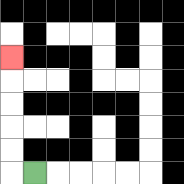{'start': '[1, 7]', 'end': '[0, 2]', 'path_directions': 'L,U,U,U,U,U', 'path_coordinates': '[[1, 7], [0, 7], [0, 6], [0, 5], [0, 4], [0, 3], [0, 2]]'}